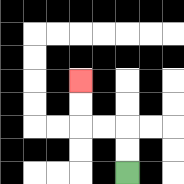{'start': '[5, 7]', 'end': '[3, 3]', 'path_directions': 'U,U,L,L,U,U', 'path_coordinates': '[[5, 7], [5, 6], [5, 5], [4, 5], [3, 5], [3, 4], [3, 3]]'}